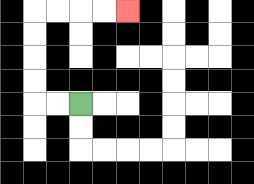{'start': '[3, 4]', 'end': '[5, 0]', 'path_directions': 'L,L,U,U,U,U,R,R,R,R', 'path_coordinates': '[[3, 4], [2, 4], [1, 4], [1, 3], [1, 2], [1, 1], [1, 0], [2, 0], [3, 0], [4, 0], [5, 0]]'}